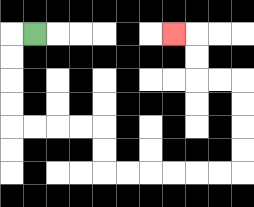{'start': '[1, 1]', 'end': '[7, 1]', 'path_directions': 'L,D,D,D,D,R,R,R,R,D,D,R,R,R,R,R,R,U,U,U,U,L,L,U,U,L', 'path_coordinates': '[[1, 1], [0, 1], [0, 2], [0, 3], [0, 4], [0, 5], [1, 5], [2, 5], [3, 5], [4, 5], [4, 6], [4, 7], [5, 7], [6, 7], [7, 7], [8, 7], [9, 7], [10, 7], [10, 6], [10, 5], [10, 4], [10, 3], [9, 3], [8, 3], [8, 2], [8, 1], [7, 1]]'}